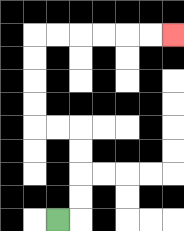{'start': '[2, 9]', 'end': '[7, 1]', 'path_directions': 'R,U,U,U,U,L,L,U,U,U,U,R,R,R,R,R,R', 'path_coordinates': '[[2, 9], [3, 9], [3, 8], [3, 7], [3, 6], [3, 5], [2, 5], [1, 5], [1, 4], [1, 3], [1, 2], [1, 1], [2, 1], [3, 1], [4, 1], [5, 1], [6, 1], [7, 1]]'}